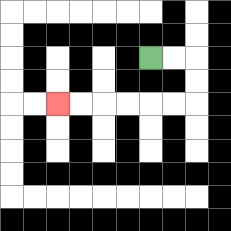{'start': '[6, 2]', 'end': '[2, 4]', 'path_directions': 'R,R,D,D,L,L,L,L,L,L', 'path_coordinates': '[[6, 2], [7, 2], [8, 2], [8, 3], [8, 4], [7, 4], [6, 4], [5, 4], [4, 4], [3, 4], [2, 4]]'}